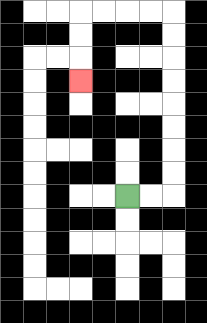{'start': '[5, 8]', 'end': '[3, 3]', 'path_directions': 'R,R,U,U,U,U,U,U,U,U,L,L,L,L,D,D,D', 'path_coordinates': '[[5, 8], [6, 8], [7, 8], [7, 7], [7, 6], [7, 5], [7, 4], [7, 3], [7, 2], [7, 1], [7, 0], [6, 0], [5, 0], [4, 0], [3, 0], [3, 1], [3, 2], [3, 3]]'}